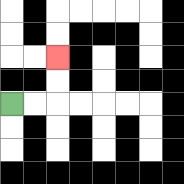{'start': '[0, 4]', 'end': '[2, 2]', 'path_directions': 'R,R,U,U', 'path_coordinates': '[[0, 4], [1, 4], [2, 4], [2, 3], [2, 2]]'}